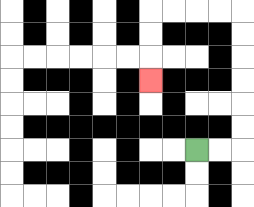{'start': '[8, 6]', 'end': '[6, 3]', 'path_directions': 'R,R,U,U,U,U,U,U,L,L,L,L,D,D,D', 'path_coordinates': '[[8, 6], [9, 6], [10, 6], [10, 5], [10, 4], [10, 3], [10, 2], [10, 1], [10, 0], [9, 0], [8, 0], [7, 0], [6, 0], [6, 1], [6, 2], [6, 3]]'}